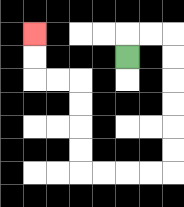{'start': '[5, 2]', 'end': '[1, 1]', 'path_directions': 'U,R,R,D,D,D,D,D,D,L,L,L,L,U,U,U,U,L,L,U,U', 'path_coordinates': '[[5, 2], [5, 1], [6, 1], [7, 1], [7, 2], [7, 3], [7, 4], [7, 5], [7, 6], [7, 7], [6, 7], [5, 7], [4, 7], [3, 7], [3, 6], [3, 5], [3, 4], [3, 3], [2, 3], [1, 3], [1, 2], [1, 1]]'}